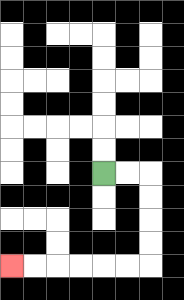{'start': '[4, 7]', 'end': '[0, 11]', 'path_directions': 'R,R,D,D,D,D,L,L,L,L,L,L', 'path_coordinates': '[[4, 7], [5, 7], [6, 7], [6, 8], [6, 9], [6, 10], [6, 11], [5, 11], [4, 11], [3, 11], [2, 11], [1, 11], [0, 11]]'}